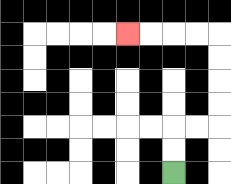{'start': '[7, 7]', 'end': '[5, 1]', 'path_directions': 'U,U,R,R,U,U,U,U,L,L,L,L', 'path_coordinates': '[[7, 7], [7, 6], [7, 5], [8, 5], [9, 5], [9, 4], [9, 3], [9, 2], [9, 1], [8, 1], [7, 1], [6, 1], [5, 1]]'}